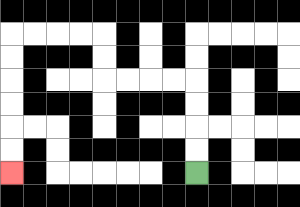{'start': '[8, 7]', 'end': '[0, 7]', 'path_directions': 'U,U,U,U,L,L,L,L,U,U,L,L,L,L,D,D,D,D,D,D', 'path_coordinates': '[[8, 7], [8, 6], [8, 5], [8, 4], [8, 3], [7, 3], [6, 3], [5, 3], [4, 3], [4, 2], [4, 1], [3, 1], [2, 1], [1, 1], [0, 1], [0, 2], [0, 3], [0, 4], [0, 5], [0, 6], [0, 7]]'}